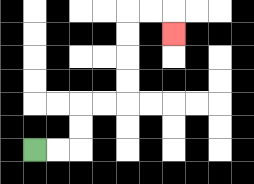{'start': '[1, 6]', 'end': '[7, 1]', 'path_directions': 'R,R,U,U,R,R,U,U,U,U,R,R,D', 'path_coordinates': '[[1, 6], [2, 6], [3, 6], [3, 5], [3, 4], [4, 4], [5, 4], [5, 3], [5, 2], [5, 1], [5, 0], [6, 0], [7, 0], [7, 1]]'}